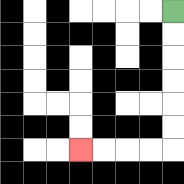{'start': '[7, 0]', 'end': '[3, 6]', 'path_directions': 'D,D,D,D,D,D,L,L,L,L', 'path_coordinates': '[[7, 0], [7, 1], [7, 2], [7, 3], [7, 4], [7, 5], [7, 6], [6, 6], [5, 6], [4, 6], [3, 6]]'}